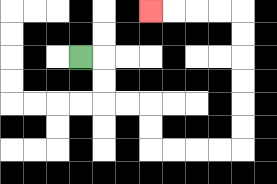{'start': '[3, 2]', 'end': '[6, 0]', 'path_directions': 'R,D,D,R,R,D,D,R,R,R,R,U,U,U,U,U,U,L,L,L,L', 'path_coordinates': '[[3, 2], [4, 2], [4, 3], [4, 4], [5, 4], [6, 4], [6, 5], [6, 6], [7, 6], [8, 6], [9, 6], [10, 6], [10, 5], [10, 4], [10, 3], [10, 2], [10, 1], [10, 0], [9, 0], [8, 0], [7, 0], [6, 0]]'}